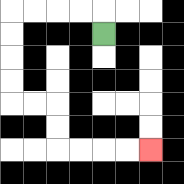{'start': '[4, 1]', 'end': '[6, 6]', 'path_directions': 'U,L,L,L,L,D,D,D,D,R,R,D,D,R,R,R,R', 'path_coordinates': '[[4, 1], [4, 0], [3, 0], [2, 0], [1, 0], [0, 0], [0, 1], [0, 2], [0, 3], [0, 4], [1, 4], [2, 4], [2, 5], [2, 6], [3, 6], [4, 6], [5, 6], [6, 6]]'}